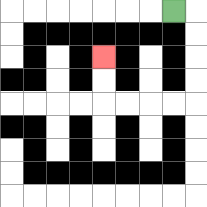{'start': '[7, 0]', 'end': '[4, 2]', 'path_directions': 'R,D,D,D,D,L,L,L,L,U,U', 'path_coordinates': '[[7, 0], [8, 0], [8, 1], [8, 2], [8, 3], [8, 4], [7, 4], [6, 4], [5, 4], [4, 4], [4, 3], [4, 2]]'}